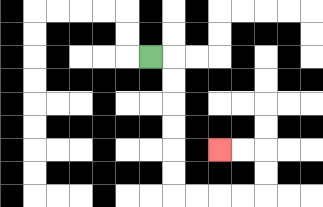{'start': '[6, 2]', 'end': '[9, 6]', 'path_directions': 'R,D,D,D,D,D,D,R,R,R,R,U,U,L,L', 'path_coordinates': '[[6, 2], [7, 2], [7, 3], [7, 4], [7, 5], [7, 6], [7, 7], [7, 8], [8, 8], [9, 8], [10, 8], [11, 8], [11, 7], [11, 6], [10, 6], [9, 6]]'}